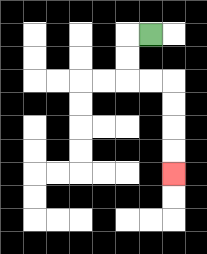{'start': '[6, 1]', 'end': '[7, 7]', 'path_directions': 'L,D,D,R,R,D,D,D,D', 'path_coordinates': '[[6, 1], [5, 1], [5, 2], [5, 3], [6, 3], [7, 3], [7, 4], [7, 5], [7, 6], [7, 7]]'}